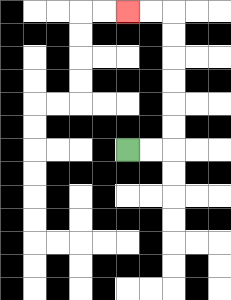{'start': '[5, 6]', 'end': '[5, 0]', 'path_directions': 'R,R,U,U,U,U,U,U,L,L', 'path_coordinates': '[[5, 6], [6, 6], [7, 6], [7, 5], [7, 4], [7, 3], [7, 2], [7, 1], [7, 0], [6, 0], [5, 0]]'}